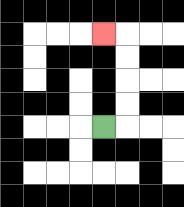{'start': '[4, 5]', 'end': '[4, 1]', 'path_directions': 'R,U,U,U,U,L', 'path_coordinates': '[[4, 5], [5, 5], [5, 4], [5, 3], [5, 2], [5, 1], [4, 1]]'}